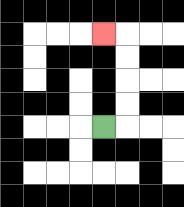{'start': '[4, 5]', 'end': '[4, 1]', 'path_directions': 'R,U,U,U,U,L', 'path_coordinates': '[[4, 5], [5, 5], [5, 4], [5, 3], [5, 2], [5, 1], [4, 1]]'}